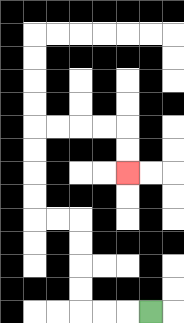{'start': '[6, 13]', 'end': '[5, 7]', 'path_directions': 'L,L,L,U,U,U,U,L,L,U,U,U,U,R,R,R,R,D,D', 'path_coordinates': '[[6, 13], [5, 13], [4, 13], [3, 13], [3, 12], [3, 11], [3, 10], [3, 9], [2, 9], [1, 9], [1, 8], [1, 7], [1, 6], [1, 5], [2, 5], [3, 5], [4, 5], [5, 5], [5, 6], [5, 7]]'}